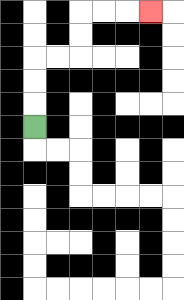{'start': '[1, 5]', 'end': '[6, 0]', 'path_directions': 'U,U,U,R,R,U,U,R,R,R', 'path_coordinates': '[[1, 5], [1, 4], [1, 3], [1, 2], [2, 2], [3, 2], [3, 1], [3, 0], [4, 0], [5, 0], [6, 0]]'}